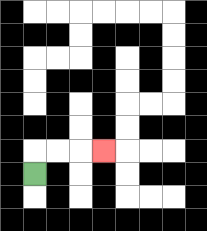{'start': '[1, 7]', 'end': '[4, 6]', 'path_directions': 'U,R,R,R', 'path_coordinates': '[[1, 7], [1, 6], [2, 6], [3, 6], [4, 6]]'}